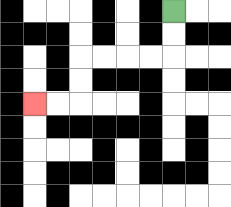{'start': '[7, 0]', 'end': '[1, 4]', 'path_directions': 'D,D,L,L,L,L,D,D,L,L', 'path_coordinates': '[[7, 0], [7, 1], [7, 2], [6, 2], [5, 2], [4, 2], [3, 2], [3, 3], [3, 4], [2, 4], [1, 4]]'}